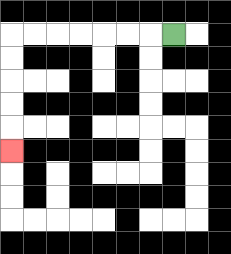{'start': '[7, 1]', 'end': '[0, 6]', 'path_directions': 'L,L,L,L,L,L,L,D,D,D,D,D', 'path_coordinates': '[[7, 1], [6, 1], [5, 1], [4, 1], [3, 1], [2, 1], [1, 1], [0, 1], [0, 2], [0, 3], [0, 4], [0, 5], [0, 6]]'}